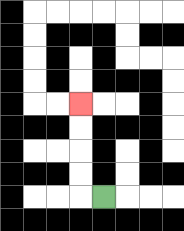{'start': '[4, 8]', 'end': '[3, 4]', 'path_directions': 'L,U,U,U,U', 'path_coordinates': '[[4, 8], [3, 8], [3, 7], [3, 6], [3, 5], [3, 4]]'}